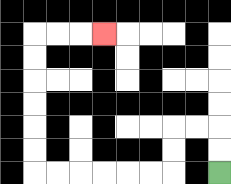{'start': '[9, 7]', 'end': '[4, 1]', 'path_directions': 'U,U,L,L,D,D,L,L,L,L,L,L,U,U,U,U,U,U,R,R,R', 'path_coordinates': '[[9, 7], [9, 6], [9, 5], [8, 5], [7, 5], [7, 6], [7, 7], [6, 7], [5, 7], [4, 7], [3, 7], [2, 7], [1, 7], [1, 6], [1, 5], [1, 4], [1, 3], [1, 2], [1, 1], [2, 1], [3, 1], [4, 1]]'}